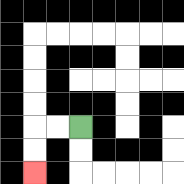{'start': '[3, 5]', 'end': '[1, 7]', 'path_directions': 'L,L,D,D', 'path_coordinates': '[[3, 5], [2, 5], [1, 5], [1, 6], [1, 7]]'}